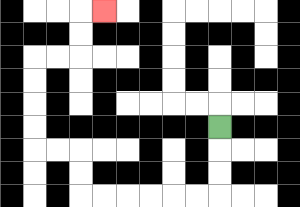{'start': '[9, 5]', 'end': '[4, 0]', 'path_directions': 'D,D,D,L,L,L,L,L,L,U,U,L,L,U,U,U,U,R,R,U,U,R', 'path_coordinates': '[[9, 5], [9, 6], [9, 7], [9, 8], [8, 8], [7, 8], [6, 8], [5, 8], [4, 8], [3, 8], [3, 7], [3, 6], [2, 6], [1, 6], [1, 5], [1, 4], [1, 3], [1, 2], [2, 2], [3, 2], [3, 1], [3, 0], [4, 0]]'}